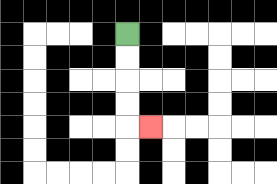{'start': '[5, 1]', 'end': '[6, 5]', 'path_directions': 'D,D,D,D,R', 'path_coordinates': '[[5, 1], [5, 2], [5, 3], [5, 4], [5, 5], [6, 5]]'}